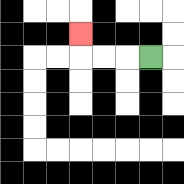{'start': '[6, 2]', 'end': '[3, 1]', 'path_directions': 'L,L,L,U', 'path_coordinates': '[[6, 2], [5, 2], [4, 2], [3, 2], [3, 1]]'}